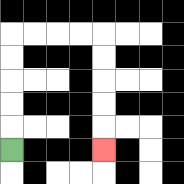{'start': '[0, 6]', 'end': '[4, 6]', 'path_directions': 'U,U,U,U,U,R,R,R,R,D,D,D,D,D', 'path_coordinates': '[[0, 6], [0, 5], [0, 4], [0, 3], [0, 2], [0, 1], [1, 1], [2, 1], [3, 1], [4, 1], [4, 2], [4, 3], [4, 4], [4, 5], [4, 6]]'}